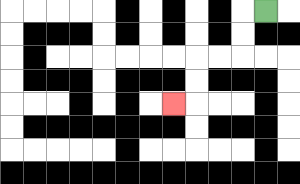{'start': '[11, 0]', 'end': '[7, 4]', 'path_directions': 'L,D,D,L,L,D,D,L', 'path_coordinates': '[[11, 0], [10, 0], [10, 1], [10, 2], [9, 2], [8, 2], [8, 3], [8, 4], [7, 4]]'}